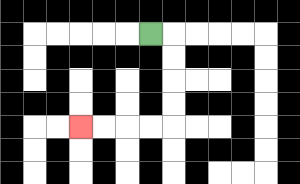{'start': '[6, 1]', 'end': '[3, 5]', 'path_directions': 'R,D,D,D,D,L,L,L,L', 'path_coordinates': '[[6, 1], [7, 1], [7, 2], [7, 3], [7, 4], [7, 5], [6, 5], [5, 5], [4, 5], [3, 5]]'}